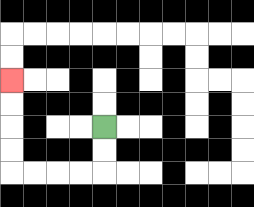{'start': '[4, 5]', 'end': '[0, 3]', 'path_directions': 'D,D,L,L,L,L,U,U,U,U', 'path_coordinates': '[[4, 5], [4, 6], [4, 7], [3, 7], [2, 7], [1, 7], [0, 7], [0, 6], [0, 5], [0, 4], [0, 3]]'}